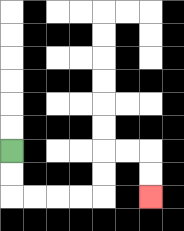{'start': '[0, 6]', 'end': '[6, 8]', 'path_directions': 'D,D,R,R,R,R,U,U,R,R,D,D', 'path_coordinates': '[[0, 6], [0, 7], [0, 8], [1, 8], [2, 8], [3, 8], [4, 8], [4, 7], [4, 6], [5, 6], [6, 6], [6, 7], [6, 8]]'}